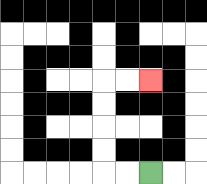{'start': '[6, 7]', 'end': '[6, 3]', 'path_directions': 'L,L,U,U,U,U,R,R', 'path_coordinates': '[[6, 7], [5, 7], [4, 7], [4, 6], [4, 5], [4, 4], [4, 3], [5, 3], [6, 3]]'}